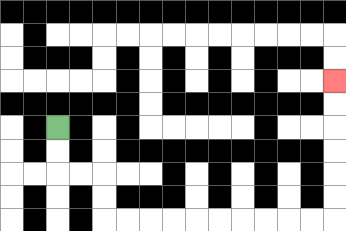{'start': '[2, 5]', 'end': '[14, 3]', 'path_directions': 'D,D,R,R,D,D,R,R,R,R,R,R,R,R,R,R,U,U,U,U,U,U', 'path_coordinates': '[[2, 5], [2, 6], [2, 7], [3, 7], [4, 7], [4, 8], [4, 9], [5, 9], [6, 9], [7, 9], [8, 9], [9, 9], [10, 9], [11, 9], [12, 9], [13, 9], [14, 9], [14, 8], [14, 7], [14, 6], [14, 5], [14, 4], [14, 3]]'}